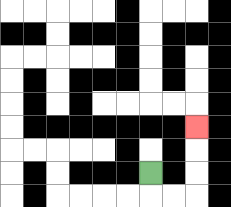{'start': '[6, 7]', 'end': '[8, 5]', 'path_directions': 'D,R,R,U,U,U', 'path_coordinates': '[[6, 7], [6, 8], [7, 8], [8, 8], [8, 7], [8, 6], [8, 5]]'}